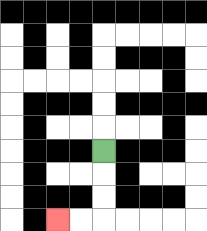{'start': '[4, 6]', 'end': '[2, 9]', 'path_directions': 'D,D,D,L,L', 'path_coordinates': '[[4, 6], [4, 7], [4, 8], [4, 9], [3, 9], [2, 9]]'}